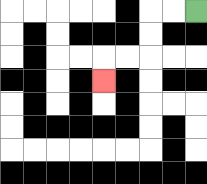{'start': '[8, 0]', 'end': '[4, 3]', 'path_directions': 'L,L,D,D,L,L,D', 'path_coordinates': '[[8, 0], [7, 0], [6, 0], [6, 1], [6, 2], [5, 2], [4, 2], [4, 3]]'}